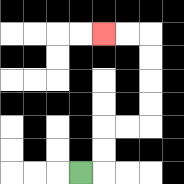{'start': '[3, 7]', 'end': '[4, 1]', 'path_directions': 'R,U,U,R,R,U,U,U,U,L,L', 'path_coordinates': '[[3, 7], [4, 7], [4, 6], [4, 5], [5, 5], [6, 5], [6, 4], [6, 3], [6, 2], [6, 1], [5, 1], [4, 1]]'}